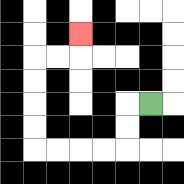{'start': '[6, 4]', 'end': '[3, 1]', 'path_directions': 'L,D,D,L,L,L,L,U,U,U,U,R,R,U', 'path_coordinates': '[[6, 4], [5, 4], [5, 5], [5, 6], [4, 6], [3, 6], [2, 6], [1, 6], [1, 5], [1, 4], [1, 3], [1, 2], [2, 2], [3, 2], [3, 1]]'}